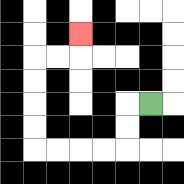{'start': '[6, 4]', 'end': '[3, 1]', 'path_directions': 'L,D,D,L,L,L,L,U,U,U,U,R,R,U', 'path_coordinates': '[[6, 4], [5, 4], [5, 5], [5, 6], [4, 6], [3, 6], [2, 6], [1, 6], [1, 5], [1, 4], [1, 3], [1, 2], [2, 2], [3, 2], [3, 1]]'}